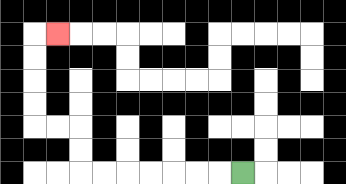{'start': '[10, 7]', 'end': '[2, 1]', 'path_directions': 'L,L,L,L,L,L,L,U,U,L,L,U,U,U,U,R', 'path_coordinates': '[[10, 7], [9, 7], [8, 7], [7, 7], [6, 7], [5, 7], [4, 7], [3, 7], [3, 6], [3, 5], [2, 5], [1, 5], [1, 4], [1, 3], [1, 2], [1, 1], [2, 1]]'}